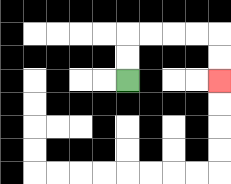{'start': '[5, 3]', 'end': '[9, 3]', 'path_directions': 'U,U,R,R,R,R,D,D', 'path_coordinates': '[[5, 3], [5, 2], [5, 1], [6, 1], [7, 1], [8, 1], [9, 1], [9, 2], [9, 3]]'}